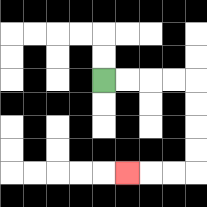{'start': '[4, 3]', 'end': '[5, 7]', 'path_directions': 'R,R,R,R,D,D,D,D,L,L,L', 'path_coordinates': '[[4, 3], [5, 3], [6, 3], [7, 3], [8, 3], [8, 4], [8, 5], [8, 6], [8, 7], [7, 7], [6, 7], [5, 7]]'}